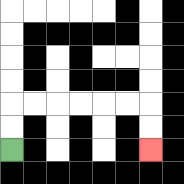{'start': '[0, 6]', 'end': '[6, 6]', 'path_directions': 'U,U,R,R,R,R,R,R,D,D', 'path_coordinates': '[[0, 6], [0, 5], [0, 4], [1, 4], [2, 4], [3, 4], [4, 4], [5, 4], [6, 4], [6, 5], [6, 6]]'}